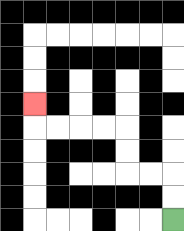{'start': '[7, 9]', 'end': '[1, 4]', 'path_directions': 'U,U,L,L,U,U,L,L,L,L,U', 'path_coordinates': '[[7, 9], [7, 8], [7, 7], [6, 7], [5, 7], [5, 6], [5, 5], [4, 5], [3, 5], [2, 5], [1, 5], [1, 4]]'}